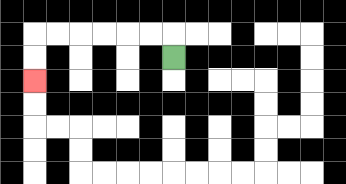{'start': '[7, 2]', 'end': '[1, 3]', 'path_directions': 'U,L,L,L,L,L,L,D,D', 'path_coordinates': '[[7, 2], [7, 1], [6, 1], [5, 1], [4, 1], [3, 1], [2, 1], [1, 1], [1, 2], [1, 3]]'}